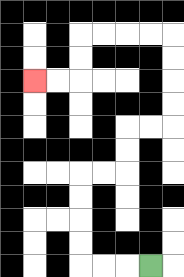{'start': '[6, 11]', 'end': '[1, 3]', 'path_directions': 'L,L,L,U,U,U,U,R,R,U,U,R,R,U,U,U,U,L,L,L,L,D,D,L,L', 'path_coordinates': '[[6, 11], [5, 11], [4, 11], [3, 11], [3, 10], [3, 9], [3, 8], [3, 7], [4, 7], [5, 7], [5, 6], [5, 5], [6, 5], [7, 5], [7, 4], [7, 3], [7, 2], [7, 1], [6, 1], [5, 1], [4, 1], [3, 1], [3, 2], [3, 3], [2, 3], [1, 3]]'}